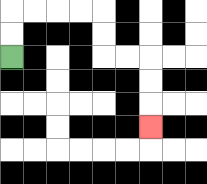{'start': '[0, 2]', 'end': '[6, 5]', 'path_directions': 'U,U,R,R,R,R,D,D,R,R,D,D,D', 'path_coordinates': '[[0, 2], [0, 1], [0, 0], [1, 0], [2, 0], [3, 0], [4, 0], [4, 1], [4, 2], [5, 2], [6, 2], [6, 3], [6, 4], [6, 5]]'}